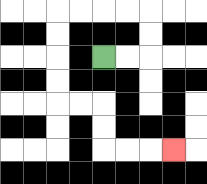{'start': '[4, 2]', 'end': '[7, 6]', 'path_directions': 'R,R,U,U,L,L,L,L,D,D,D,D,R,R,D,D,R,R,R', 'path_coordinates': '[[4, 2], [5, 2], [6, 2], [6, 1], [6, 0], [5, 0], [4, 0], [3, 0], [2, 0], [2, 1], [2, 2], [2, 3], [2, 4], [3, 4], [4, 4], [4, 5], [4, 6], [5, 6], [6, 6], [7, 6]]'}